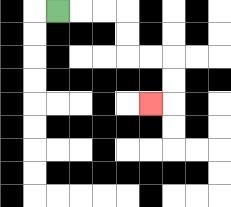{'start': '[2, 0]', 'end': '[6, 4]', 'path_directions': 'R,R,R,D,D,R,R,D,D,L', 'path_coordinates': '[[2, 0], [3, 0], [4, 0], [5, 0], [5, 1], [5, 2], [6, 2], [7, 2], [7, 3], [7, 4], [6, 4]]'}